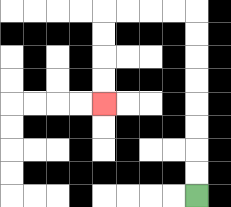{'start': '[8, 8]', 'end': '[4, 4]', 'path_directions': 'U,U,U,U,U,U,U,U,L,L,L,L,D,D,D,D', 'path_coordinates': '[[8, 8], [8, 7], [8, 6], [8, 5], [8, 4], [8, 3], [8, 2], [8, 1], [8, 0], [7, 0], [6, 0], [5, 0], [4, 0], [4, 1], [4, 2], [4, 3], [4, 4]]'}